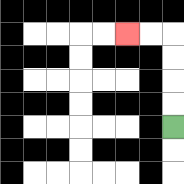{'start': '[7, 5]', 'end': '[5, 1]', 'path_directions': 'U,U,U,U,L,L', 'path_coordinates': '[[7, 5], [7, 4], [7, 3], [7, 2], [7, 1], [6, 1], [5, 1]]'}